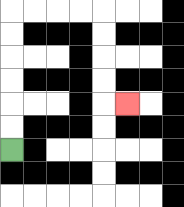{'start': '[0, 6]', 'end': '[5, 4]', 'path_directions': 'U,U,U,U,U,U,R,R,R,R,D,D,D,D,R', 'path_coordinates': '[[0, 6], [0, 5], [0, 4], [0, 3], [0, 2], [0, 1], [0, 0], [1, 0], [2, 0], [3, 0], [4, 0], [4, 1], [4, 2], [4, 3], [4, 4], [5, 4]]'}